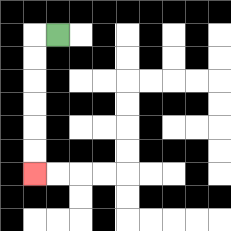{'start': '[2, 1]', 'end': '[1, 7]', 'path_directions': 'L,D,D,D,D,D,D', 'path_coordinates': '[[2, 1], [1, 1], [1, 2], [1, 3], [1, 4], [1, 5], [1, 6], [1, 7]]'}